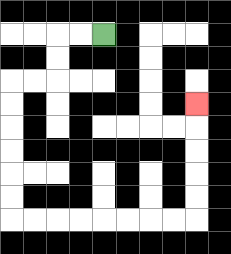{'start': '[4, 1]', 'end': '[8, 4]', 'path_directions': 'L,L,D,D,L,L,D,D,D,D,D,D,R,R,R,R,R,R,R,R,U,U,U,U,U', 'path_coordinates': '[[4, 1], [3, 1], [2, 1], [2, 2], [2, 3], [1, 3], [0, 3], [0, 4], [0, 5], [0, 6], [0, 7], [0, 8], [0, 9], [1, 9], [2, 9], [3, 9], [4, 9], [5, 9], [6, 9], [7, 9], [8, 9], [8, 8], [8, 7], [8, 6], [8, 5], [8, 4]]'}